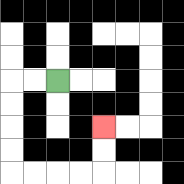{'start': '[2, 3]', 'end': '[4, 5]', 'path_directions': 'L,L,D,D,D,D,R,R,R,R,U,U', 'path_coordinates': '[[2, 3], [1, 3], [0, 3], [0, 4], [0, 5], [0, 6], [0, 7], [1, 7], [2, 7], [3, 7], [4, 7], [4, 6], [4, 5]]'}